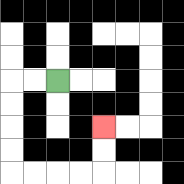{'start': '[2, 3]', 'end': '[4, 5]', 'path_directions': 'L,L,D,D,D,D,R,R,R,R,U,U', 'path_coordinates': '[[2, 3], [1, 3], [0, 3], [0, 4], [0, 5], [0, 6], [0, 7], [1, 7], [2, 7], [3, 7], [4, 7], [4, 6], [4, 5]]'}